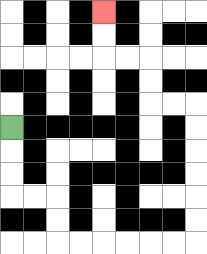{'start': '[0, 5]', 'end': '[4, 0]', 'path_directions': 'D,D,D,R,R,D,D,R,R,R,R,R,R,U,U,U,U,U,U,L,L,U,U,L,L,U,U', 'path_coordinates': '[[0, 5], [0, 6], [0, 7], [0, 8], [1, 8], [2, 8], [2, 9], [2, 10], [3, 10], [4, 10], [5, 10], [6, 10], [7, 10], [8, 10], [8, 9], [8, 8], [8, 7], [8, 6], [8, 5], [8, 4], [7, 4], [6, 4], [6, 3], [6, 2], [5, 2], [4, 2], [4, 1], [4, 0]]'}